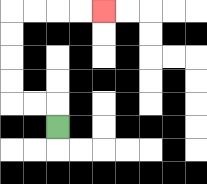{'start': '[2, 5]', 'end': '[4, 0]', 'path_directions': 'U,L,L,U,U,U,U,R,R,R,R', 'path_coordinates': '[[2, 5], [2, 4], [1, 4], [0, 4], [0, 3], [0, 2], [0, 1], [0, 0], [1, 0], [2, 0], [3, 0], [4, 0]]'}